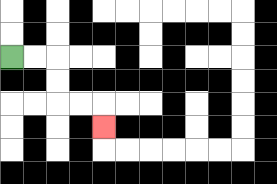{'start': '[0, 2]', 'end': '[4, 5]', 'path_directions': 'R,R,D,D,R,R,D', 'path_coordinates': '[[0, 2], [1, 2], [2, 2], [2, 3], [2, 4], [3, 4], [4, 4], [4, 5]]'}